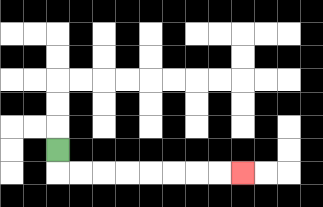{'start': '[2, 6]', 'end': '[10, 7]', 'path_directions': 'D,R,R,R,R,R,R,R,R', 'path_coordinates': '[[2, 6], [2, 7], [3, 7], [4, 7], [5, 7], [6, 7], [7, 7], [8, 7], [9, 7], [10, 7]]'}